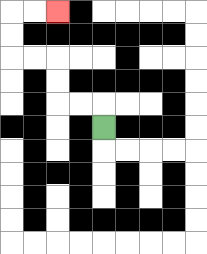{'start': '[4, 5]', 'end': '[2, 0]', 'path_directions': 'U,L,L,U,U,L,L,U,U,R,R', 'path_coordinates': '[[4, 5], [4, 4], [3, 4], [2, 4], [2, 3], [2, 2], [1, 2], [0, 2], [0, 1], [0, 0], [1, 0], [2, 0]]'}